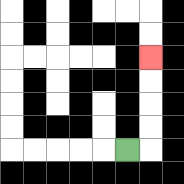{'start': '[5, 6]', 'end': '[6, 2]', 'path_directions': 'R,U,U,U,U', 'path_coordinates': '[[5, 6], [6, 6], [6, 5], [6, 4], [6, 3], [6, 2]]'}